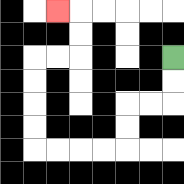{'start': '[7, 2]', 'end': '[2, 0]', 'path_directions': 'D,D,L,L,D,D,L,L,L,L,U,U,U,U,R,R,U,U,L', 'path_coordinates': '[[7, 2], [7, 3], [7, 4], [6, 4], [5, 4], [5, 5], [5, 6], [4, 6], [3, 6], [2, 6], [1, 6], [1, 5], [1, 4], [1, 3], [1, 2], [2, 2], [3, 2], [3, 1], [3, 0], [2, 0]]'}